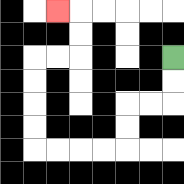{'start': '[7, 2]', 'end': '[2, 0]', 'path_directions': 'D,D,L,L,D,D,L,L,L,L,U,U,U,U,R,R,U,U,L', 'path_coordinates': '[[7, 2], [7, 3], [7, 4], [6, 4], [5, 4], [5, 5], [5, 6], [4, 6], [3, 6], [2, 6], [1, 6], [1, 5], [1, 4], [1, 3], [1, 2], [2, 2], [3, 2], [3, 1], [3, 0], [2, 0]]'}